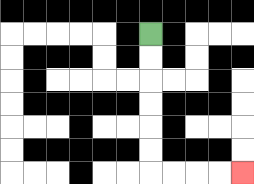{'start': '[6, 1]', 'end': '[10, 7]', 'path_directions': 'D,D,D,D,D,D,R,R,R,R', 'path_coordinates': '[[6, 1], [6, 2], [6, 3], [6, 4], [6, 5], [6, 6], [6, 7], [7, 7], [8, 7], [9, 7], [10, 7]]'}